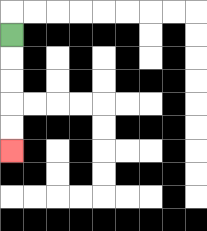{'start': '[0, 1]', 'end': '[0, 6]', 'path_directions': 'D,D,D,D,D', 'path_coordinates': '[[0, 1], [0, 2], [0, 3], [0, 4], [0, 5], [0, 6]]'}